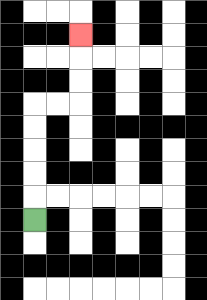{'start': '[1, 9]', 'end': '[3, 1]', 'path_directions': 'U,U,U,U,U,R,R,U,U,U', 'path_coordinates': '[[1, 9], [1, 8], [1, 7], [1, 6], [1, 5], [1, 4], [2, 4], [3, 4], [3, 3], [3, 2], [3, 1]]'}